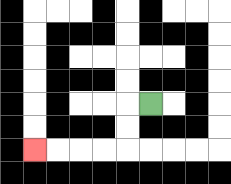{'start': '[6, 4]', 'end': '[1, 6]', 'path_directions': 'L,D,D,L,L,L,L', 'path_coordinates': '[[6, 4], [5, 4], [5, 5], [5, 6], [4, 6], [3, 6], [2, 6], [1, 6]]'}